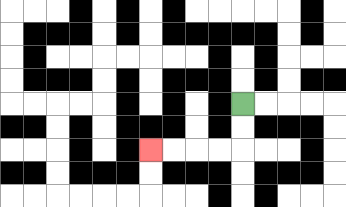{'start': '[10, 4]', 'end': '[6, 6]', 'path_directions': 'D,D,L,L,L,L', 'path_coordinates': '[[10, 4], [10, 5], [10, 6], [9, 6], [8, 6], [7, 6], [6, 6]]'}